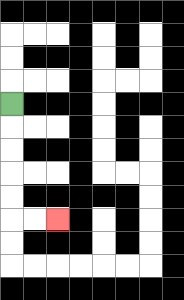{'start': '[0, 4]', 'end': '[2, 9]', 'path_directions': 'D,D,D,D,D,R,R', 'path_coordinates': '[[0, 4], [0, 5], [0, 6], [0, 7], [0, 8], [0, 9], [1, 9], [2, 9]]'}